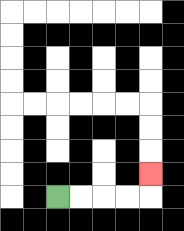{'start': '[2, 8]', 'end': '[6, 7]', 'path_directions': 'R,R,R,R,U', 'path_coordinates': '[[2, 8], [3, 8], [4, 8], [5, 8], [6, 8], [6, 7]]'}